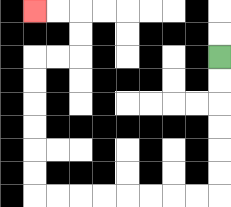{'start': '[9, 2]', 'end': '[1, 0]', 'path_directions': 'D,D,D,D,D,D,L,L,L,L,L,L,L,L,U,U,U,U,U,U,R,R,U,U,L,L', 'path_coordinates': '[[9, 2], [9, 3], [9, 4], [9, 5], [9, 6], [9, 7], [9, 8], [8, 8], [7, 8], [6, 8], [5, 8], [4, 8], [3, 8], [2, 8], [1, 8], [1, 7], [1, 6], [1, 5], [1, 4], [1, 3], [1, 2], [2, 2], [3, 2], [3, 1], [3, 0], [2, 0], [1, 0]]'}